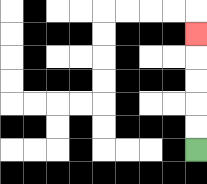{'start': '[8, 6]', 'end': '[8, 1]', 'path_directions': 'U,U,U,U,U', 'path_coordinates': '[[8, 6], [8, 5], [8, 4], [8, 3], [8, 2], [8, 1]]'}